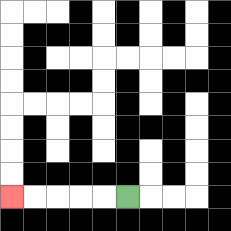{'start': '[5, 8]', 'end': '[0, 8]', 'path_directions': 'L,L,L,L,L', 'path_coordinates': '[[5, 8], [4, 8], [3, 8], [2, 8], [1, 8], [0, 8]]'}